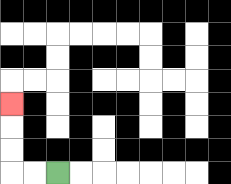{'start': '[2, 7]', 'end': '[0, 4]', 'path_directions': 'L,L,U,U,U', 'path_coordinates': '[[2, 7], [1, 7], [0, 7], [0, 6], [0, 5], [0, 4]]'}